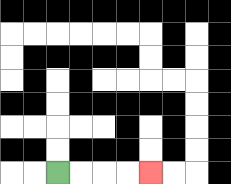{'start': '[2, 7]', 'end': '[6, 7]', 'path_directions': 'R,R,R,R', 'path_coordinates': '[[2, 7], [3, 7], [4, 7], [5, 7], [6, 7]]'}